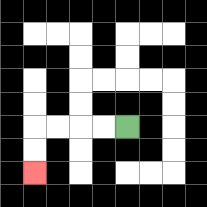{'start': '[5, 5]', 'end': '[1, 7]', 'path_directions': 'L,L,L,L,D,D', 'path_coordinates': '[[5, 5], [4, 5], [3, 5], [2, 5], [1, 5], [1, 6], [1, 7]]'}